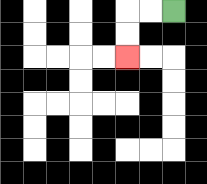{'start': '[7, 0]', 'end': '[5, 2]', 'path_directions': 'L,L,D,D', 'path_coordinates': '[[7, 0], [6, 0], [5, 0], [5, 1], [5, 2]]'}